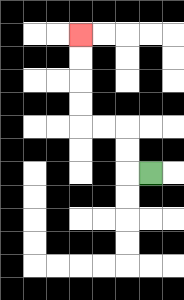{'start': '[6, 7]', 'end': '[3, 1]', 'path_directions': 'L,U,U,L,L,U,U,U,U', 'path_coordinates': '[[6, 7], [5, 7], [5, 6], [5, 5], [4, 5], [3, 5], [3, 4], [3, 3], [3, 2], [3, 1]]'}